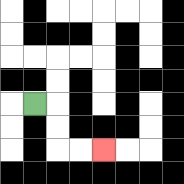{'start': '[1, 4]', 'end': '[4, 6]', 'path_directions': 'R,D,D,R,R', 'path_coordinates': '[[1, 4], [2, 4], [2, 5], [2, 6], [3, 6], [4, 6]]'}